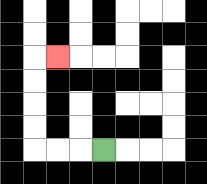{'start': '[4, 6]', 'end': '[2, 2]', 'path_directions': 'L,L,L,U,U,U,U,R', 'path_coordinates': '[[4, 6], [3, 6], [2, 6], [1, 6], [1, 5], [1, 4], [1, 3], [1, 2], [2, 2]]'}